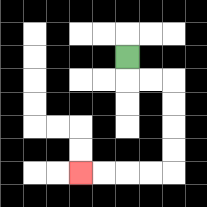{'start': '[5, 2]', 'end': '[3, 7]', 'path_directions': 'D,R,R,D,D,D,D,L,L,L,L', 'path_coordinates': '[[5, 2], [5, 3], [6, 3], [7, 3], [7, 4], [7, 5], [7, 6], [7, 7], [6, 7], [5, 7], [4, 7], [3, 7]]'}